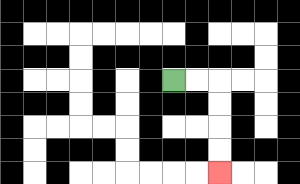{'start': '[7, 3]', 'end': '[9, 7]', 'path_directions': 'R,R,D,D,D,D', 'path_coordinates': '[[7, 3], [8, 3], [9, 3], [9, 4], [9, 5], [9, 6], [9, 7]]'}